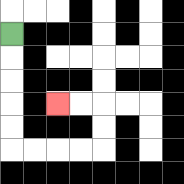{'start': '[0, 1]', 'end': '[2, 4]', 'path_directions': 'D,D,D,D,D,R,R,R,R,U,U,L,L', 'path_coordinates': '[[0, 1], [0, 2], [0, 3], [0, 4], [0, 5], [0, 6], [1, 6], [2, 6], [3, 6], [4, 6], [4, 5], [4, 4], [3, 4], [2, 4]]'}